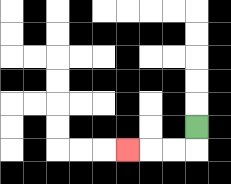{'start': '[8, 5]', 'end': '[5, 6]', 'path_directions': 'D,L,L,L', 'path_coordinates': '[[8, 5], [8, 6], [7, 6], [6, 6], [5, 6]]'}